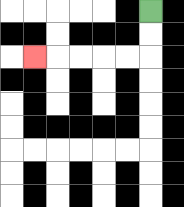{'start': '[6, 0]', 'end': '[1, 2]', 'path_directions': 'D,D,L,L,L,L,L', 'path_coordinates': '[[6, 0], [6, 1], [6, 2], [5, 2], [4, 2], [3, 2], [2, 2], [1, 2]]'}